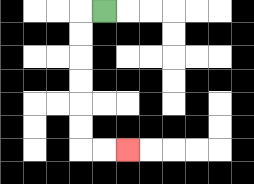{'start': '[4, 0]', 'end': '[5, 6]', 'path_directions': 'L,D,D,D,D,D,D,R,R', 'path_coordinates': '[[4, 0], [3, 0], [3, 1], [3, 2], [3, 3], [3, 4], [3, 5], [3, 6], [4, 6], [5, 6]]'}